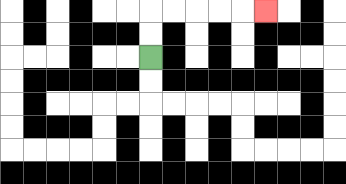{'start': '[6, 2]', 'end': '[11, 0]', 'path_directions': 'U,U,R,R,R,R,R', 'path_coordinates': '[[6, 2], [6, 1], [6, 0], [7, 0], [8, 0], [9, 0], [10, 0], [11, 0]]'}